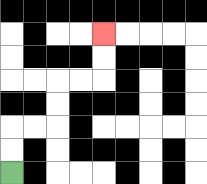{'start': '[0, 7]', 'end': '[4, 1]', 'path_directions': 'U,U,R,R,U,U,R,R,U,U', 'path_coordinates': '[[0, 7], [0, 6], [0, 5], [1, 5], [2, 5], [2, 4], [2, 3], [3, 3], [4, 3], [4, 2], [4, 1]]'}